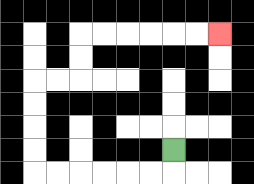{'start': '[7, 6]', 'end': '[9, 1]', 'path_directions': 'D,L,L,L,L,L,L,U,U,U,U,R,R,U,U,R,R,R,R,R,R', 'path_coordinates': '[[7, 6], [7, 7], [6, 7], [5, 7], [4, 7], [3, 7], [2, 7], [1, 7], [1, 6], [1, 5], [1, 4], [1, 3], [2, 3], [3, 3], [3, 2], [3, 1], [4, 1], [5, 1], [6, 1], [7, 1], [8, 1], [9, 1]]'}